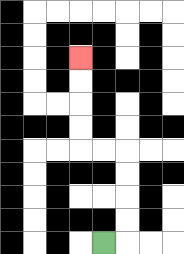{'start': '[4, 10]', 'end': '[3, 2]', 'path_directions': 'R,U,U,U,U,L,L,U,U,U,U', 'path_coordinates': '[[4, 10], [5, 10], [5, 9], [5, 8], [5, 7], [5, 6], [4, 6], [3, 6], [3, 5], [3, 4], [3, 3], [3, 2]]'}